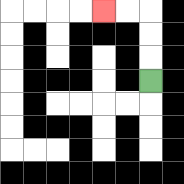{'start': '[6, 3]', 'end': '[4, 0]', 'path_directions': 'U,U,U,L,L', 'path_coordinates': '[[6, 3], [6, 2], [6, 1], [6, 0], [5, 0], [4, 0]]'}